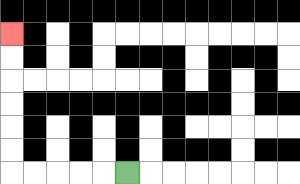{'start': '[5, 7]', 'end': '[0, 1]', 'path_directions': 'L,L,L,L,L,U,U,U,U,U,U', 'path_coordinates': '[[5, 7], [4, 7], [3, 7], [2, 7], [1, 7], [0, 7], [0, 6], [0, 5], [0, 4], [0, 3], [0, 2], [0, 1]]'}